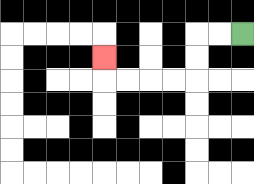{'start': '[10, 1]', 'end': '[4, 2]', 'path_directions': 'L,L,D,D,L,L,L,L,U', 'path_coordinates': '[[10, 1], [9, 1], [8, 1], [8, 2], [8, 3], [7, 3], [6, 3], [5, 3], [4, 3], [4, 2]]'}